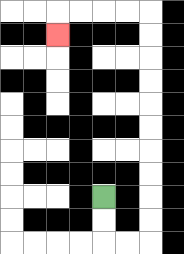{'start': '[4, 8]', 'end': '[2, 1]', 'path_directions': 'D,D,R,R,U,U,U,U,U,U,U,U,U,U,L,L,L,L,D', 'path_coordinates': '[[4, 8], [4, 9], [4, 10], [5, 10], [6, 10], [6, 9], [6, 8], [6, 7], [6, 6], [6, 5], [6, 4], [6, 3], [6, 2], [6, 1], [6, 0], [5, 0], [4, 0], [3, 0], [2, 0], [2, 1]]'}